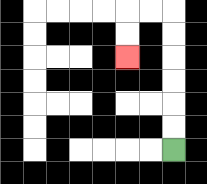{'start': '[7, 6]', 'end': '[5, 2]', 'path_directions': 'U,U,U,U,U,U,L,L,D,D', 'path_coordinates': '[[7, 6], [7, 5], [7, 4], [7, 3], [7, 2], [7, 1], [7, 0], [6, 0], [5, 0], [5, 1], [5, 2]]'}